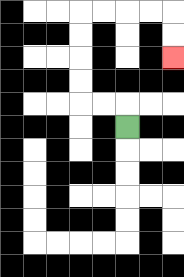{'start': '[5, 5]', 'end': '[7, 2]', 'path_directions': 'U,L,L,U,U,U,U,R,R,R,R,D,D', 'path_coordinates': '[[5, 5], [5, 4], [4, 4], [3, 4], [3, 3], [3, 2], [3, 1], [3, 0], [4, 0], [5, 0], [6, 0], [7, 0], [7, 1], [7, 2]]'}